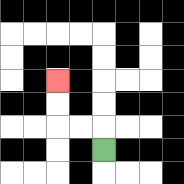{'start': '[4, 6]', 'end': '[2, 3]', 'path_directions': 'U,L,L,U,U', 'path_coordinates': '[[4, 6], [4, 5], [3, 5], [2, 5], [2, 4], [2, 3]]'}